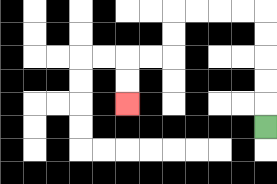{'start': '[11, 5]', 'end': '[5, 4]', 'path_directions': 'U,U,U,U,U,L,L,L,L,D,D,L,L,D,D', 'path_coordinates': '[[11, 5], [11, 4], [11, 3], [11, 2], [11, 1], [11, 0], [10, 0], [9, 0], [8, 0], [7, 0], [7, 1], [7, 2], [6, 2], [5, 2], [5, 3], [5, 4]]'}